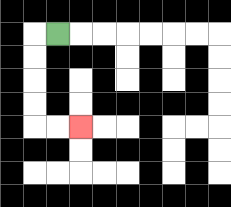{'start': '[2, 1]', 'end': '[3, 5]', 'path_directions': 'L,D,D,D,D,R,R', 'path_coordinates': '[[2, 1], [1, 1], [1, 2], [1, 3], [1, 4], [1, 5], [2, 5], [3, 5]]'}